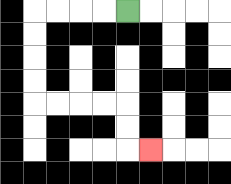{'start': '[5, 0]', 'end': '[6, 6]', 'path_directions': 'L,L,L,L,D,D,D,D,R,R,R,R,D,D,R', 'path_coordinates': '[[5, 0], [4, 0], [3, 0], [2, 0], [1, 0], [1, 1], [1, 2], [1, 3], [1, 4], [2, 4], [3, 4], [4, 4], [5, 4], [5, 5], [5, 6], [6, 6]]'}